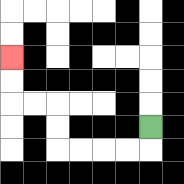{'start': '[6, 5]', 'end': '[0, 2]', 'path_directions': 'D,L,L,L,L,U,U,L,L,U,U', 'path_coordinates': '[[6, 5], [6, 6], [5, 6], [4, 6], [3, 6], [2, 6], [2, 5], [2, 4], [1, 4], [0, 4], [0, 3], [0, 2]]'}